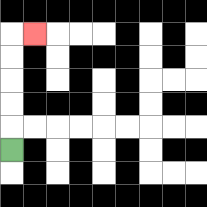{'start': '[0, 6]', 'end': '[1, 1]', 'path_directions': 'U,U,U,U,U,R', 'path_coordinates': '[[0, 6], [0, 5], [0, 4], [0, 3], [0, 2], [0, 1], [1, 1]]'}